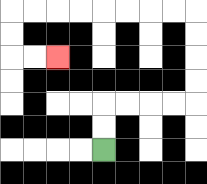{'start': '[4, 6]', 'end': '[2, 2]', 'path_directions': 'U,U,R,R,R,R,U,U,U,U,L,L,L,L,L,L,L,L,D,D,R,R', 'path_coordinates': '[[4, 6], [4, 5], [4, 4], [5, 4], [6, 4], [7, 4], [8, 4], [8, 3], [8, 2], [8, 1], [8, 0], [7, 0], [6, 0], [5, 0], [4, 0], [3, 0], [2, 0], [1, 0], [0, 0], [0, 1], [0, 2], [1, 2], [2, 2]]'}